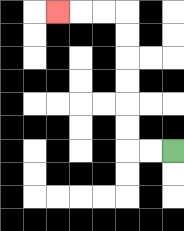{'start': '[7, 6]', 'end': '[2, 0]', 'path_directions': 'L,L,U,U,U,U,U,U,L,L,L', 'path_coordinates': '[[7, 6], [6, 6], [5, 6], [5, 5], [5, 4], [5, 3], [5, 2], [5, 1], [5, 0], [4, 0], [3, 0], [2, 0]]'}